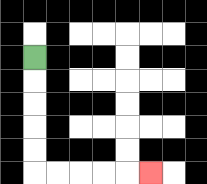{'start': '[1, 2]', 'end': '[6, 7]', 'path_directions': 'D,D,D,D,D,R,R,R,R,R', 'path_coordinates': '[[1, 2], [1, 3], [1, 4], [1, 5], [1, 6], [1, 7], [2, 7], [3, 7], [4, 7], [5, 7], [6, 7]]'}